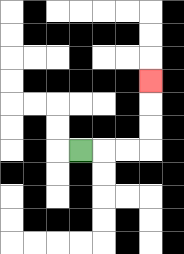{'start': '[3, 6]', 'end': '[6, 3]', 'path_directions': 'R,R,R,U,U,U', 'path_coordinates': '[[3, 6], [4, 6], [5, 6], [6, 6], [6, 5], [6, 4], [6, 3]]'}